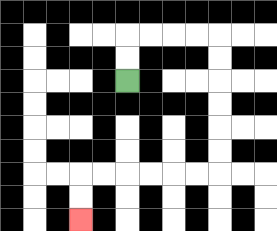{'start': '[5, 3]', 'end': '[3, 9]', 'path_directions': 'U,U,R,R,R,R,D,D,D,D,D,D,L,L,L,L,L,L,D,D', 'path_coordinates': '[[5, 3], [5, 2], [5, 1], [6, 1], [7, 1], [8, 1], [9, 1], [9, 2], [9, 3], [9, 4], [9, 5], [9, 6], [9, 7], [8, 7], [7, 7], [6, 7], [5, 7], [4, 7], [3, 7], [3, 8], [3, 9]]'}